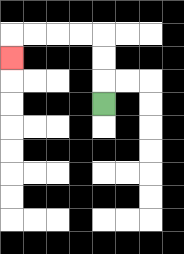{'start': '[4, 4]', 'end': '[0, 2]', 'path_directions': 'U,U,U,L,L,L,L,D', 'path_coordinates': '[[4, 4], [4, 3], [4, 2], [4, 1], [3, 1], [2, 1], [1, 1], [0, 1], [0, 2]]'}